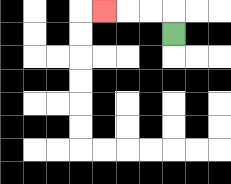{'start': '[7, 1]', 'end': '[4, 0]', 'path_directions': 'U,L,L,L', 'path_coordinates': '[[7, 1], [7, 0], [6, 0], [5, 0], [4, 0]]'}